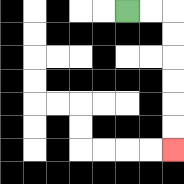{'start': '[5, 0]', 'end': '[7, 6]', 'path_directions': 'R,R,D,D,D,D,D,D', 'path_coordinates': '[[5, 0], [6, 0], [7, 0], [7, 1], [7, 2], [7, 3], [7, 4], [7, 5], [7, 6]]'}